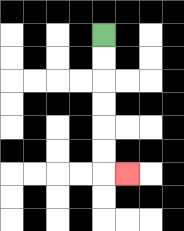{'start': '[4, 1]', 'end': '[5, 7]', 'path_directions': 'D,D,D,D,D,D,R', 'path_coordinates': '[[4, 1], [4, 2], [4, 3], [4, 4], [4, 5], [4, 6], [4, 7], [5, 7]]'}